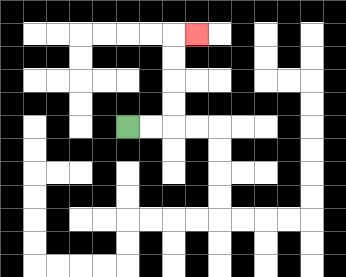{'start': '[5, 5]', 'end': '[8, 1]', 'path_directions': 'R,R,U,U,U,U,R', 'path_coordinates': '[[5, 5], [6, 5], [7, 5], [7, 4], [7, 3], [7, 2], [7, 1], [8, 1]]'}